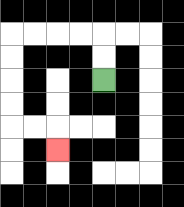{'start': '[4, 3]', 'end': '[2, 6]', 'path_directions': 'U,U,L,L,L,L,D,D,D,D,R,R,D', 'path_coordinates': '[[4, 3], [4, 2], [4, 1], [3, 1], [2, 1], [1, 1], [0, 1], [0, 2], [0, 3], [0, 4], [0, 5], [1, 5], [2, 5], [2, 6]]'}